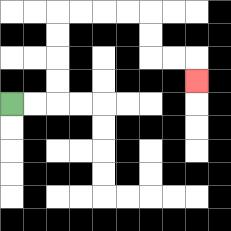{'start': '[0, 4]', 'end': '[8, 3]', 'path_directions': 'R,R,U,U,U,U,R,R,R,R,D,D,R,R,D', 'path_coordinates': '[[0, 4], [1, 4], [2, 4], [2, 3], [2, 2], [2, 1], [2, 0], [3, 0], [4, 0], [5, 0], [6, 0], [6, 1], [6, 2], [7, 2], [8, 2], [8, 3]]'}